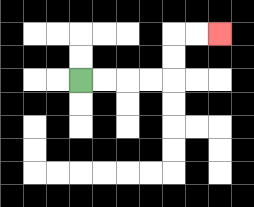{'start': '[3, 3]', 'end': '[9, 1]', 'path_directions': 'R,R,R,R,U,U,R,R', 'path_coordinates': '[[3, 3], [4, 3], [5, 3], [6, 3], [7, 3], [7, 2], [7, 1], [8, 1], [9, 1]]'}